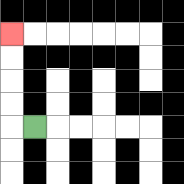{'start': '[1, 5]', 'end': '[0, 1]', 'path_directions': 'L,U,U,U,U', 'path_coordinates': '[[1, 5], [0, 5], [0, 4], [0, 3], [0, 2], [0, 1]]'}